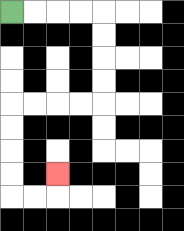{'start': '[0, 0]', 'end': '[2, 7]', 'path_directions': 'R,R,R,R,D,D,D,D,L,L,L,L,D,D,D,D,R,R,U', 'path_coordinates': '[[0, 0], [1, 0], [2, 0], [3, 0], [4, 0], [4, 1], [4, 2], [4, 3], [4, 4], [3, 4], [2, 4], [1, 4], [0, 4], [0, 5], [0, 6], [0, 7], [0, 8], [1, 8], [2, 8], [2, 7]]'}